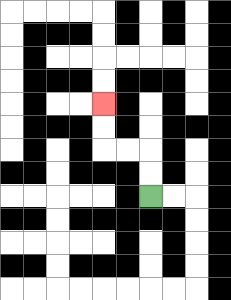{'start': '[6, 8]', 'end': '[4, 4]', 'path_directions': 'U,U,L,L,U,U', 'path_coordinates': '[[6, 8], [6, 7], [6, 6], [5, 6], [4, 6], [4, 5], [4, 4]]'}